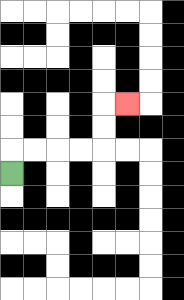{'start': '[0, 7]', 'end': '[5, 4]', 'path_directions': 'U,R,R,R,R,U,U,R', 'path_coordinates': '[[0, 7], [0, 6], [1, 6], [2, 6], [3, 6], [4, 6], [4, 5], [4, 4], [5, 4]]'}